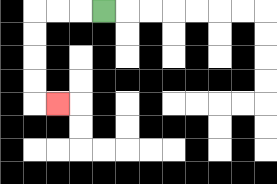{'start': '[4, 0]', 'end': '[2, 4]', 'path_directions': 'L,L,L,D,D,D,D,R', 'path_coordinates': '[[4, 0], [3, 0], [2, 0], [1, 0], [1, 1], [1, 2], [1, 3], [1, 4], [2, 4]]'}